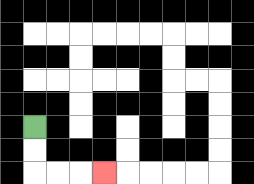{'start': '[1, 5]', 'end': '[4, 7]', 'path_directions': 'D,D,R,R,R', 'path_coordinates': '[[1, 5], [1, 6], [1, 7], [2, 7], [3, 7], [4, 7]]'}